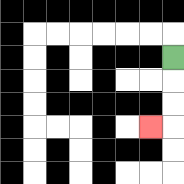{'start': '[7, 2]', 'end': '[6, 5]', 'path_directions': 'D,D,D,L', 'path_coordinates': '[[7, 2], [7, 3], [7, 4], [7, 5], [6, 5]]'}